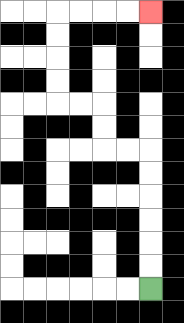{'start': '[6, 12]', 'end': '[6, 0]', 'path_directions': 'U,U,U,U,U,U,L,L,U,U,L,L,U,U,U,U,R,R,R,R', 'path_coordinates': '[[6, 12], [6, 11], [6, 10], [6, 9], [6, 8], [6, 7], [6, 6], [5, 6], [4, 6], [4, 5], [4, 4], [3, 4], [2, 4], [2, 3], [2, 2], [2, 1], [2, 0], [3, 0], [4, 0], [5, 0], [6, 0]]'}